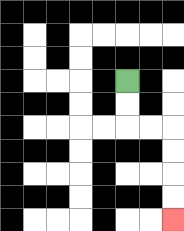{'start': '[5, 3]', 'end': '[7, 9]', 'path_directions': 'D,D,R,R,D,D,D,D', 'path_coordinates': '[[5, 3], [5, 4], [5, 5], [6, 5], [7, 5], [7, 6], [7, 7], [7, 8], [7, 9]]'}